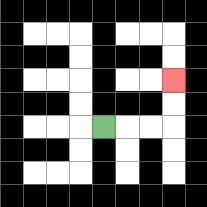{'start': '[4, 5]', 'end': '[7, 3]', 'path_directions': 'R,R,R,U,U', 'path_coordinates': '[[4, 5], [5, 5], [6, 5], [7, 5], [7, 4], [7, 3]]'}